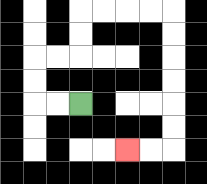{'start': '[3, 4]', 'end': '[5, 6]', 'path_directions': 'L,L,U,U,R,R,U,U,R,R,R,R,D,D,D,D,D,D,L,L', 'path_coordinates': '[[3, 4], [2, 4], [1, 4], [1, 3], [1, 2], [2, 2], [3, 2], [3, 1], [3, 0], [4, 0], [5, 0], [6, 0], [7, 0], [7, 1], [7, 2], [7, 3], [7, 4], [7, 5], [7, 6], [6, 6], [5, 6]]'}